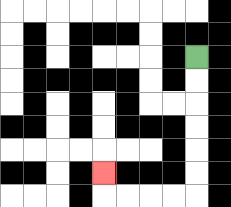{'start': '[8, 2]', 'end': '[4, 7]', 'path_directions': 'D,D,D,D,D,D,L,L,L,L,U', 'path_coordinates': '[[8, 2], [8, 3], [8, 4], [8, 5], [8, 6], [8, 7], [8, 8], [7, 8], [6, 8], [5, 8], [4, 8], [4, 7]]'}